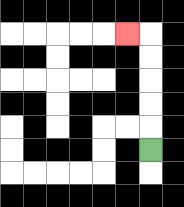{'start': '[6, 6]', 'end': '[5, 1]', 'path_directions': 'U,U,U,U,U,L', 'path_coordinates': '[[6, 6], [6, 5], [6, 4], [6, 3], [6, 2], [6, 1], [5, 1]]'}